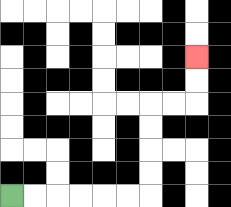{'start': '[0, 8]', 'end': '[8, 2]', 'path_directions': 'R,R,R,R,R,R,U,U,U,U,R,R,U,U', 'path_coordinates': '[[0, 8], [1, 8], [2, 8], [3, 8], [4, 8], [5, 8], [6, 8], [6, 7], [6, 6], [6, 5], [6, 4], [7, 4], [8, 4], [8, 3], [8, 2]]'}